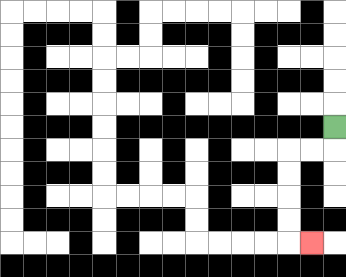{'start': '[14, 5]', 'end': '[13, 10]', 'path_directions': 'D,L,L,D,D,D,D,R', 'path_coordinates': '[[14, 5], [14, 6], [13, 6], [12, 6], [12, 7], [12, 8], [12, 9], [12, 10], [13, 10]]'}